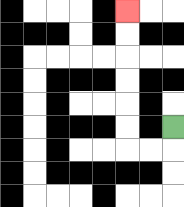{'start': '[7, 5]', 'end': '[5, 0]', 'path_directions': 'D,L,L,U,U,U,U,U,U', 'path_coordinates': '[[7, 5], [7, 6], [6, 6], [5, 6], [5, 5], [5, 4], [5, 3], [5, 2], [5, 1], [5, 0]]'}